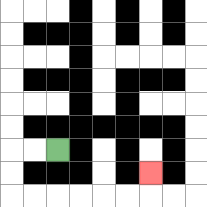{'start': '[2, 6]', 'end': '[6, 7]', 'path_directions': 'L,L,D,D,R,R,R,R,R,R,U', 'path_coordinates': '[[2, 6], [1, 6], [0, 6], [0, 7], [0, 8], [1, 8], [2, 8], [3, 8], [4, 8], [5, 8], [6, 8], [6, 7]]'}